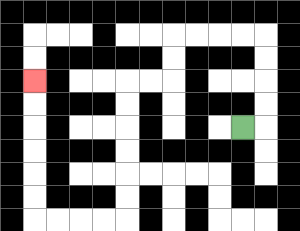{'start': '[10, 5]', 'end': '[1, 3]', 'path_directions': 'R,U,U,U,U,L,L,L,L,D,D,L,L,D,D,D,D,D,D,L,L,L,L,U,U,U,U,U,U', 'path_coordinates': '[[10, 5], [11, 5], [11, 4], [11, 3], [11, 2], [11, 1], [10, 1], [9, 1], [8, 1], [7, 1], [7, 2], [7, 3], [6, 3], [5, 3], [5, 4], [5, 5], [5, 6], [5, 7], [5, 8], [5, 9], [4, 9], [3, 9], [2, 9], [1, 9], [1, 8], [1, 7], [1, 6], [1, 5], [1, 4], [1, 3]]'}